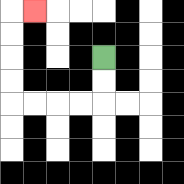{'start': '[4, 2]', 'end': '[1, 0]', 'path_directions': 'D,D,L,L,L,L,U,U,U,U,R', 'path_coordinates': '[[4, 2], [4, 3], [4, 4], [3, 4], [2, 4], [1, 4], [0, 4], [0, 3], [0, 2], [0, 1], [0, 0], [1, 0]]'}